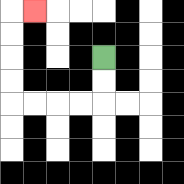{'start': '[4, 2]', 'end': '[1, 0]', 'path_directions': 'D,D,L,L,L,L,U,U,U,U,R', 'path_coordinates': '[[4, 2], [4, 3], [4, 4], [3, 4], [2, 4], [1, 4], [0, 4], [0, 3], [0, 2], [0, 1], [0, 0], [1, 0]]'}